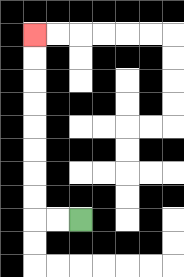{'start': '[3, 9]', 'end': '[1, 1]', 'path_directions': 'L,L,U,U,U,U,U,U,U,U', 'path_coordinates': '[[3, 9], [2, 9], [1, 9], [1, 8], [1, 7], [1, 6], [1, 5], [1, 4], [1, 3], [1, 2], [1, 1]]'}